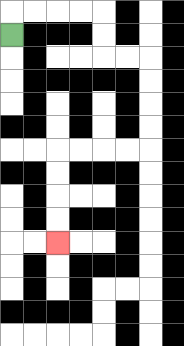{'start': '[0, 1]', 'end': '[2, 10]', 'path_directions': 'U,R,R,R,R,D,D,R,R,D,D,D,D,L,L,L,L,D,D,D,D', 'path_coordinates': '[[0, 1], [0, 0], [1, 0], [2, 0], [3, 0], [4, 0], [4, 1], [4, 2], [5, 2], [6, 2], [6, 3], [6, 4], [6, 5], [6, 6], [5, 6], [4, 6], [3, 6], [2, 6], [2, 7], [2, 8], [2, 9], [2, 10]]'}